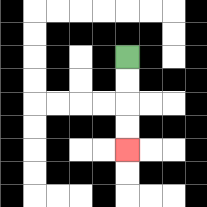{'start': '[5, 2]', 'end': '[5, 6]', 'path_directions': 'D,D,D,D', 'path_coordinates': '[[5, 2], [5, 3], [5, 4], [5, 5], [5, 6]]'}